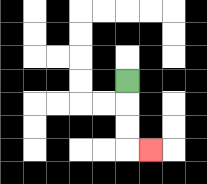{'start': '[5, 3]', 'end': '[6, 6]', 'path_directions': 'D,D,D,R', 'path_coordinates': '[[5, 3], [5, 4], [5, 5], [5, 6], [6, 6]]'}